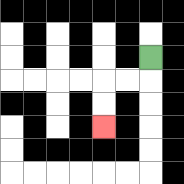{'start': '[6, 2]', 'end': '[4, 5]', 'path_directions': 'D,L,L,D,D', 'path_coordinates': '[[6, 2], [6, 3], [5, 3], [4, 3], [4, 4], [4, 5]]'}